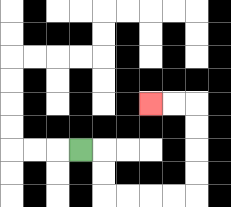{'start': '[3, 6]', 'end': '[6, 4]', 'path_directions': 'R,D,D,R,R,R,R,U,U,U,U,L,L', 'path_coordinates': '[[3, 6], [4, 6], [4, 7], [4, 8], [5, 8], [6, 8], [7, 8], [8, 8], [8, 7], [8, 6], [8, 5], [8, 4], [7, 4], [6, 4]]'}